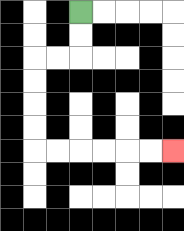{'start': '[3, 0]', 'end': '[7, 6]', 'path_directions': 'D,D,L,L,D,D,D,D,R,R,R,R,R,R', 'path_coordinates': '[[3, 0], [3, 1], [3, 2], [2, 2], [1, 2], [1, 3], [1, 4], [1, 5], [1, 6], [2, 6], [3, 6], [4, 6], [5, 6], [6, 6], [7, 6]]'}